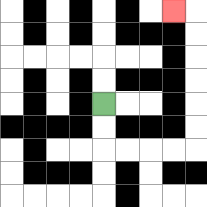{'start': '[4, 4]', 'end': '[7, 0]', 'path_directions': 'D,D,R,R,R,R,U,U,U,U,U,U,L', 'path_coordinates': '[[4, 4], [4, 5], [4, 6], [5, 6], [6, 6], [7, 6], [8, 6], [8, 5], [8, 4], [8, 3], [8, 2], [8, 1], [8, 0], [7, 0]]'}